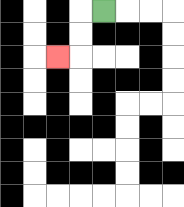{'start': '[4, 0]', 'end': '[2, 2]', 'path_directions': 'L,D,D,L', 'path_coordinates': '[[4, 0], [3, 0], [3, 1], [3, 2], [2, 2]]'}